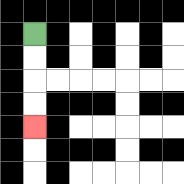{'start': '[1, 1]', 'end': '[1, 5]', 'path_directions': 'D,D,D,D', 'path_coordinates': '[[1, 1], [1, 2], [1, 3], [1, 4], [1, 5]]'}